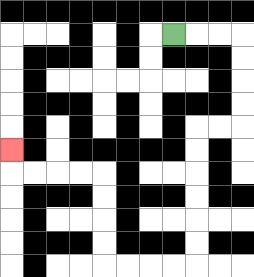{'start': '[7, 1]', 'end': '[0, 6]', 'path_directions': 'R,R,R,D,D,D,D,L,L,D,D,D,D,D,D,L,L,L,L,U,U,U,U,L,L,L,L,U', 'path_coordinates': '[[7, 1], [8, 1], [9, 1], [10, 1], [10, 2], [10, 3], [10, 4], [10, 5], [9, 5], [8, 5], [8, 6], [8, 7], [8, 8], [8, 9], [8, 10], [8, 11], [7, 11], [6, 11], [5, 11], [4, 11], [4, 10], [4, 9], [4, 8], [4, 7], [3, 7], [2, 7], [1, 7], [0, 7], [0, 6]]'}